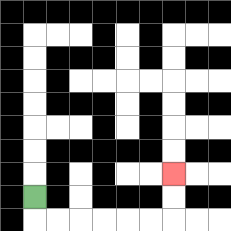{'start': '[1, 8]', 'end': '[7, 7]', 'path_directions': 'D,R,R,R,R,R,R,U,U', 'path_coordinates': '[[1, 8], [1, 9], [2, 9], [3, 9], [4, 9], [5, 9], [6, 9], [7, 9], [7, 8], [7, 7]]'}